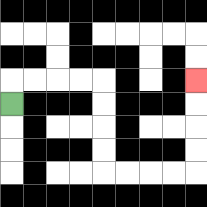{'start': '[0, 4]', 'end': '[8, 3]', 'path_directions': 'U,R,R,R,R,D,D,D,D,R,R,R,R,U,U,U,U', 'path_coordinates': '[[0, 4], [0, 3], [1, 3], [2, 3], [3, 3], [4, 3], [4, 4], [4, 5], [4, 6], [4, 7], [5, 7], [6, 7], [7, 7], [8, 7], [8, 6], [8, 5], [8, 4], [8, 3]]'}